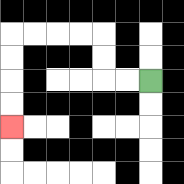{'start': '[6, 3]', 'end': '[0, 5]', 'path_directions': 'L,L,U,U,L,L,L,L,D,D,D,D', 'path_coordinates': '[[6, 3], [5, 3], [4, 3], [4, 2], [4, 1], [3, 1], [2, 1], [1, 1], [0, 1], [0, 2], [0, 3], [0, 4], [0, 5]]'}